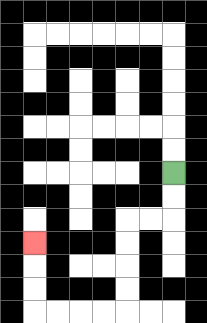{'start': '[7, 7]', 'end': '[1, 10]', 'path_directions': 'D,D,L,L,D,D,D,D,L,L,L,L,U,U,U', 'path_coordinates': '[[7, 7], [7, 8], [7, 9], [6, 9], [5, 9], [5, 10], [5, 11], [5, 12], [5, 13], [4, 13], [3, 13], [2, 13], [1, 13], [1, 12], [1, 11], [1, 10]]'}